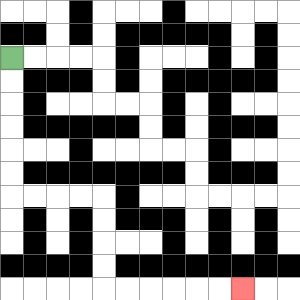{'start': '[0, 2]', 'end': '[10, 12]', 'path_directions': 'D,D,D,D,D,D,R,R,R,R,D,D,D,D,R,R,R,R,R,R', 'path_coordinates': '[[0, 2], [0, 3], [0, 4], [0, 5], [0, 6], [0, 7], [0, 8], [1, 8], [2, 8], [3, 8], [4, 8], [4, 9], [4, 10], [4, 11], [4, 12], [5, 12], [6, 12], [7, 12], [8, 12], [9, 12], [10, 12]]'}